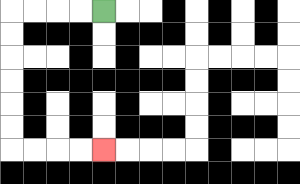{'start': '[4, 0]', 'end': '[4, 6]', 'path_directions': 'L,L,L,L,D,D,D,D,D,D,R,R,R,R', 'path_coordinates': '[[4, 0], [3, 0], [2, 0], [1, 0], [0, 0], [0, 1], [0, 2], [0, 3], [0, 4], [0, 5], [0, 6], [1, 6], [2, 6], [3, 6], [4, 6]]'}